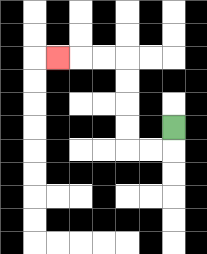{'start': '[7, 5]', 'end': '[2, 2]', 'path_directions': 'D,L,L,U,U,U,U,L,L,L', 'path_coordinates': '[[7, 5], [7, 6], [6, 6], [5, 6], [5, 5], [5, 4], [5, 3], [5, 2], [4, 2], [3, 2], [2, 2]]'}